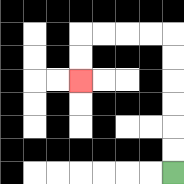{'start': '[7, 7]', 'end': '[3, 3]', 'path_directions': 'U,U,U,U,U,U,L,L,L,L,D,D', 'path_coordinates': '[[7, 7], [7, 6], [7, 5], [7, 4], [7, 3], [7, 2], [7, 1], [6, 1], [5, 1], [4, 1], [3, 1], [3, 2], [3, 3]]'}